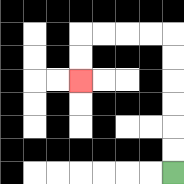{'start': '[7, 7]', 'end': '[3, 3]', 'path_directions': 'U,U,U,U,U,U,L,L,L,L,D,D', 'path_coordinates': '[[7, 7], [7, 6], [7, 5], [7, 4], [7, 3], [7, 2], [7, 1], [6, 1], [5, 1], [4, 1], [3, 1], [3, 2], [3, 3]]'}